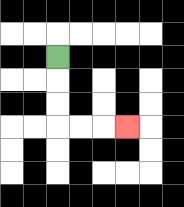{'start': '[2, 2]', 'end': '[5, 5]', 'path_directions': 'D,D,D,R,R,R', 'path_coordinates': '[[2, 2], [2, 3], [2, 4], [2, 5], [3, 5], [4, 5], [5, 5]]'}